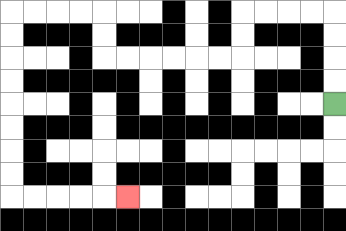{'start': '[14, 4]', 'end': '[5, 8]', 'path_directions': 'U,U,U,U,L,L,L,L,D,D,L,L,L,L,L,L,U,U,L,L,L,L,D,D,D,D,D,D,D,D,R,R,R,R,R', 'path_coordinates': '[[14, 4], [14, 3], [14, 2], [14, 1], [14, 0], [13, 0], [12, 0], [11, 0], [10, 0], [10, 1], [10, 2], [9, 2], [8, 2], [7, 2], [6, 2], [5, 2], [4, 2], [4, 1], [4, 0], [3, 0], [2, 0], [1, 0], [0, 0], [0, 1], [0, 2], [0, 3], [0, 4], [0, 5], [0, 6], [0, 7], [0, 8], [1, 8], [2, 8], [3, 8], [4, 8], [5, 8]]'}